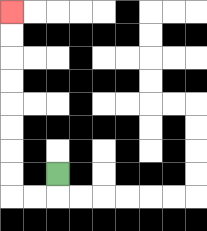{'start': '[2, 7]', 'end': '[0, 0]', 'path_directions': 'D,L,L,U,U,U,U,U,U,U,U', 'path_coordinates': '[[2, 7], [2, 8], [1, 8], [0, 8], [0, 7], [0, 6], [0, 5], [0, 4], [0, 3], [0, 2], [0, 1], [0, 0]]'}